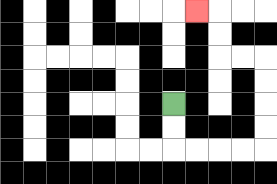{'start': '[7, 4]', 'end': '[8, 0]', 'path_directions': 'D,D,R,R,R,R,U,U,U,U,L,L,U,U,L', 'path_coordinates': '[[7, 4], [7, 5], [7, 6], [8, 6], [9, 6], [10, 6], [11, 6], [11, 5], [11, 4], [11, 3], [11, 2], [10, 2], [9, 2], [9, 1], [9, 0], [8, 0]]'}